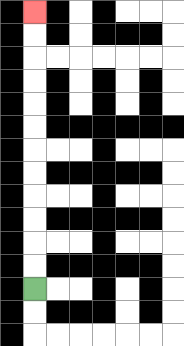{'start': '[1, 12]', 'end': '[1, 0]', 'path_directions': 'U,U,U,U,U,U,U,U,U,U,U,U', 'path_coordinates': '[[1, 12], [1, 11], [1, 10], [1, 9], [1, 8], [1, 7], [1, 6], [1, 5], [1, 4], [1, 3], [1, 2], [1, 1], [1, 0]]'}